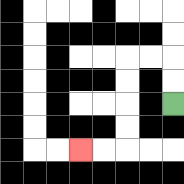{'start': '[7, 4]', 'end': '[3, 6]', 'path_directions': 'U,U,L,L,D,D,D,D,L,L', 'path_coordinates': '[[7, 4], [7, 3], [7, 2], [6, 2], [5, 2], [5, 3], [5, 4], [5, 5], [5, 6], [4, 6], [3, 6]]'}